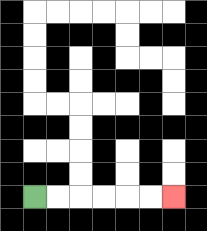{'start': '[1, 8]', 'end': '[7, 8]', 'path_directions': 'R,R,R,R,R,R', 'path_coordinates': '[[1, 8], [2, 8], [3, 8], [4, 8], [5, 8], [6, 8], [7, 8]]'}